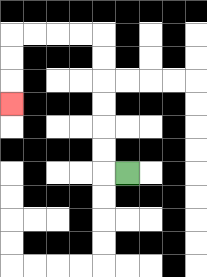{'start': '[5, 7]', 'end': '[0, 4]', 'path_directions': 'L,U,U,U,U,U,U,L,L,L,L,D,D,D', 'path_coordinates': '[[5, 7], [4, 7], [4, 6], [4, 5], [4, 4], [4, 3], [4, 2], [4, 1], [3, 1], [2, 1], [1, 1], [0, 1], [0, 2], [0, 3], [0, 4]]'}